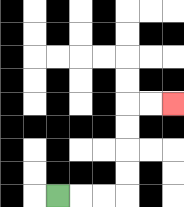{'start': '[2, 8]', 'end': '[7, 4]', 'path_directions': 'R,R,R,U,U,U,U,R,R', 'path_coordinates': '[[2, 8], [3, 8], [4, 8], [5, 8], [5, 7], [5, 6], [5, 5], [5, 4], [6, 4], [7, 4]]'}